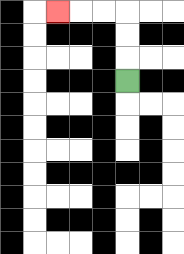{'start': '[5, 3]', 'end': '[2, 0]', 'path_directions': 'U,U,U,L,L,L', 'path_coordinates': '[[5, 3], [5, 2], [5, 1], [5, 0], [4, 0], [3, 0], [2, 0]]'}